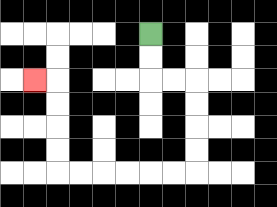{'start': '[6, 1]', 'end': '[1, 3]', 'path_directions': 'D,D,R,R,D,D,D,D,L,L,L,L,L,L,U,U,U,U,L', 'path_coordinates': '[[6, 1], [6, 2], [6, 3], [7, 3], [8, 3], [8, 4], [8, 5], [8, 6], [8, 7], [7, 7], [6, 7], [5, 7], [4, 7], [3, 7], [2, 7], [2, 6], [2, 5], [2, 4], [2, 3], [1, 3]]'}